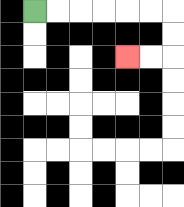{'start': '[1, 0]', 'end': '[5, 2]', 'path_directions': 'R,R,R,R,R,R,D,D,L,L', 'path_coordinates': '[[1, 0], [2, 0], [3, 0], [4, 0], [5, 0], [6, 0], [7, 0], [7, 1], [7, 2], [6, 2], [5, 2]]'}